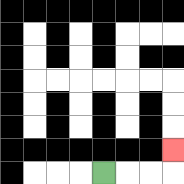{'start': '[4, 7]', 'end': '[7, 6]', 'path_directions': 'R,R,R,U', 'path_coordinates': '[[4, 7], [5, 7], [6, 7], [7, 7], [7, 6]]'}